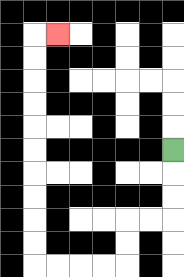{'start': '[7, 6]', 'end': '[2, 1]', 'path_directions': 'D,D,D,L,L,D,D,L,L,L,L,U,U,U,U,U,U,U,U,U,U,R', 'path_coordinates': '[[7, 6], [7, 7], [7, 8], [7, 9], [6, 9], [5, 9], [5, 10], [5, 11], [4, 11], [3, 11], [2, 11], [1, 11], [1, 10], [1, 9], [1, 8], [1, 7], [1, 6], [1, 5], [1, 4], [1, 3], [1, 2], [1, 1], [2, 1]]'}